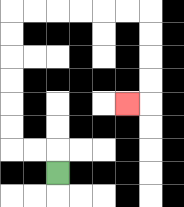{'start': '[2, 7]', 'end': '[5, 4]', 'path_directions': 'U,L,L,U,U,U,U,U,U,R,R,R,R,R,R,D,D,D,D,L', 'path_coordinates': '[[2, 7], [2, 6], [1, 6], [0, 6], [0, 5], [0, 4], [0, 3], [0, 2], [0, 1], [0, 0], [1, 0], [2, 0], [3, 0], [4, 0], [5, 0], [6, 0], [6, 1], [6, 2], [6, 3], [6, 4], [5, 4]]'}